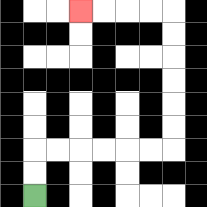{'start': '[1, 8]', 'end': '[3, 0]', 'path_directions': 'U,U,R,R,R,R,R,R,U,U,U,U,U,U,L,L,L,L', 'path_coordinates': '[[1, 8], [1, 7], [1, 6], [2, 6], [3, 6], [4, 6], [5, 6], [6, 6], [7, 6], [7, 5], [7, 4], [7, 3], [7, 2], [7, 1], [7, 0], [6, 0], [5, 0], [4, 0], [3, 0]]'}